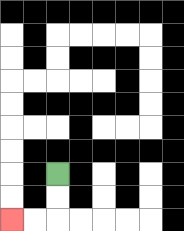{'start': '[2, 7]', 'end': '[0, 9]', 'path_directions': 'D,D,L,L', 'path_coordinates': '[[2, 7], [2, 8], [2, 9], [1, 9], [0, 9]]'}